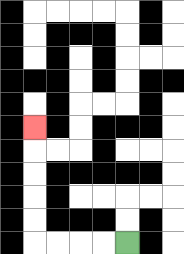{'start': '[5, 10]', 'end': '[1, 5]', 'path_directions': 'L,L,L,L,U,U,U,U,U', 'path_coordinates': '[[5, 10], [4, 10], [3, 10], [2, 10], [1, 10], [1, 9], [1, 8], [1, 7], [1, 6], [1, 5]]'}